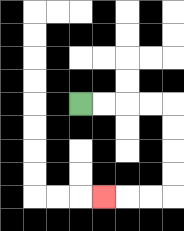{'start': '[3, 4]', 'end': '[4, 8]', 'path_directions': 'R,R,R,R,D,D,D,D,L,L,L', 'path_coordinates': '[[3, 4], [4, 4], [5, 4], [6, 4], [7, 4], [7, 5], [7, 6], [7, 7], [7, 8], [6, 8], [5, 8], [4, 8]]'}